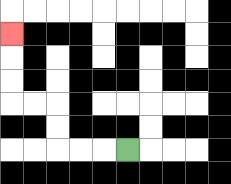{'start': '[5, 6]', 'end': '[0, 1]', 'path_directions': 'L,L,L,U,U,L,L,U,U,U', 'path_coordinates': '[[5, 6], [4, 6], [3, 6], [2, 6], [2, 5], [2, 4], [1, 4], [0, 4], [0, 3], [0, 2], [0, 1]]'}